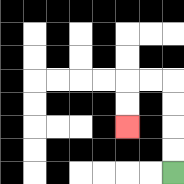{'start': '[7, 7]', 'end': '[5, 5]', 'path_directions': 'U,U,U,U,L,L,D,D', 'path_coordinates': '[[7, 7], [7, 6], [7, 5], [7, 4], [7, 3], [6, 3], [5, 3], [5, 4], [5, 5]]'}